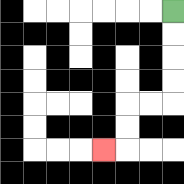{'start': '[7, 0]', 'end': '[4, 6]', 'path_directions': 'D,D,D,D,L,L,D,D,L', 'path_coordinates': '[[7, 0], [7, 1], [7, 2], [7, 3], [7, 4], [6, 4], [5, 4], [5, 5], [5, 6], [4, 6]]'}